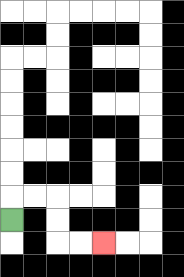{'start': '[0, 9]', 'end': '[4, 10]', 'path_directions': 'U,R,R,D,D,R,R', 'path_coordinates': '[[0, 9], [0, 8], [1, 8], [2, 8], [2, 9], [2, 10], [3, 10], [4, 10]]'}